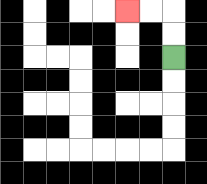{'start': '[7, 2]', 'end': '[5, 0]', 'path_directions': 'U,U,L,L', 'path_coordinates': '[[7, 2], [7, 1], [7, 0], [6, 0], [5, 0]]'}